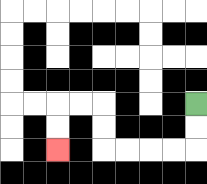{'start': '[8, 4]', 'end': '[2, 6]', 'path_directions': 'D,D,L,L,L,L,U,U,L,L,D,D', 'path_coordinates': '[[8, 4], [8, 5], [8, 6], [7, 6], [6, 6], [5, 6], [4, 6], [4, 5], [4, 4], [3, 4], [2, 4], [2, 5], [2, 6]]'}